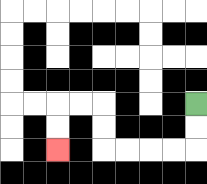{'start': '[8, 4]', 'end': '[2, 6]', 'path_directions': 'D,D,L,L,L,L,U,U,L,L,D,D', 'path_coordinates': '[[8, 4], [8, 5], [8, 6], [7, 6], [6, 6], [5, 6], [4, 6], [4, 5], [4, 4], [3, 4], [2, 4], [2, 5], [2, 6]]'}